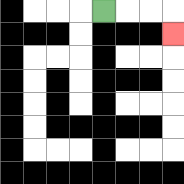{'start': '[4, 0]', 'end': '[7, 1]', 'path_directions': 'R,R,R,D', 'path_coordinates': '[[4, 0], [5, 0], [6, 0], [7, 0], [7, 1]]'}